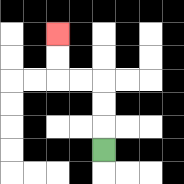{'start': '[4, 6]', 'end': '[2, 1]', 'path_directions': 'U,U,U,L,L,U,U', 'path_coordinates': '[[4, 6], [4, 5], [4, 4], [4, 3], [3, 3], [2, 3], [2, 2], [2, 1]]'}